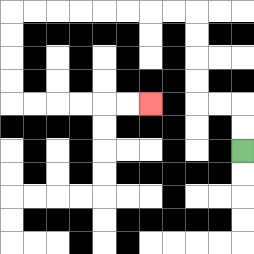{'start': '[10, 6]', 'end': '[6, 4]', 'path_directions': 'U,U,L,L,U,U,U,U,L,L,L,L,L,L,L,L,D,D,D,D,R,R,R,R,R,R', 'path_coordinates': '[[10, 6], [10, 5], [10, 4], [9, 4], [8, 4], [8, 3], [8, 2], [8, 1], [8, 0], [7, 0], [6, 0], [5, 0], [4, 0], [3, 0], [2, 0], [1, 0], [0, 0], [0, 1], [0, 2], [0, 3], [0, 4], [1, 4], [2, 4], [3, 4], [4, 4], [5, 4], [6, 4]]'}